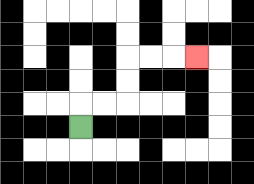{'start': '[3, 5]', 'end': '[8, 2]', 'path_directions': 'U,R,R,U,U,R,R,R', 'path_coordinates': '[[3, 5], [3, 4], [4, 4], [5, 4], [5, 3], [5, 2], [6, 2], [7, 2], [8, 2]]'}